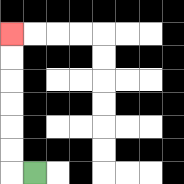{'start': '[1, 7]', 'end': '[0, 1]', 'path_directions': 'L,U,U,U,U,U,U', 'path_coordinates': '[[1, 7], [0, 7], [0, 6], [0, 5], [0, 4], [0, 3], [0, 2], [0, 1]]'}